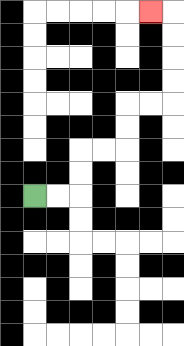{'start': '[1, 8]', 'end': '[6, 0]', 'path_directions': 'R,R,U,U,R,R,U,U,R,R,U,U,U,U,L', 'path_coordinates': '[[1, 8], [2, 8], [3, 8], [3, 7], [3, 6], [4, 6], [5, 6], [5, 5], [5, 4], [6, 4], [7, 4], [7, 3], [7, 2], [7, 1], [7, 0], [6, 0]]'}